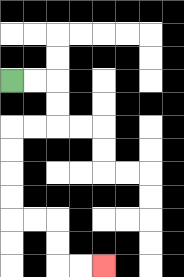{'start': '[0, 3]', 'end': '[4, 11]', 'path_directions': 'R,R,D,D,L,L,D,D,D,D,R,R,D,D,R,R', 'path_coordinates': '[[0, 3], [1, 3], [2, 3], [2, 4], [2, 5], [1, 5], [0, 5], [0, 6], [0, 7], [0, 8], [0, 9], [1, 9], [2, 9], [2, 10], [2, 11], [3, 11], [4, 11]]'}